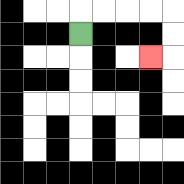{'start': '[3, 1]', 'end': '[6, 2]', 'path_directions': 'U,R,R,R,R,D,D,L', 'path_coordinates': '[[3, 1], [3, 0], [4, 0], [5, 0], [6, 0], [7, 0], [7, 1], [7, 2], [6, 2]]'}